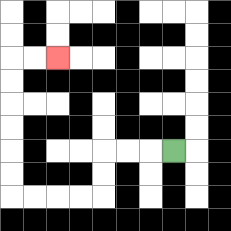{'start': '[7, 6]', 'end': '[2, 2]', 'path_directions': 'L,L,L,D,D,L,L,L,L,U,U,U,U,U,U,R,R', 'path_coordinates': '[[7, 6], [6, 6], [5, 6], [4, 6], [4, 7], [4, 8], [3, 8], [2, 8], [1, 8], [0, 8], [0, 7], [0, 6], [0, 5], [0, 4], [0, 3], [0, 2], [1, 2], [2, 2]]'}